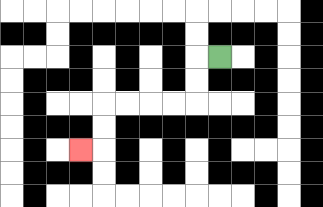{'start': '[9, 2]', 'end': '[3, 6]', 'path_directions': 'L,D,D,L,L,L,L,D,D,L', 'path_coordinates': '[[9, 2], [8, 2], [8, 3], [8, 4], [7, 4], [6, 4], [5, 4], [4, 4], [4, 5], [4, 6], [3, 6]]'}